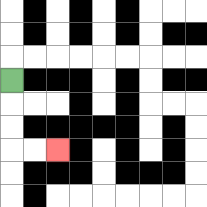{'start': '[0, 3]', 'end': '[2, 6]', 'path_directions': 'D,D,D,R,R', 'path_coordinates': '[[0, 3], [0, 4], [0, 5], [0, 6], [1, 6], [2, 6]]'}